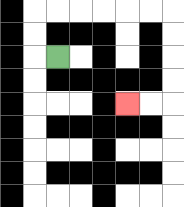{'start': '[2, 2]', 'end': '[5, 4]', 'path_directions': 'L,U,U,R,R,R,R,R,R,D,D,D,D,L,L', 'path_coordinates': '[[2, 2], [1, 2], [1, 1], [1, 0], [2, 0], [3, 0], [4, 0], [5, 0], [6, 0], [7, 0], [7, 1], [7, 2], [7, 3], [7, 4], [6, 4], [5, 4]]'}